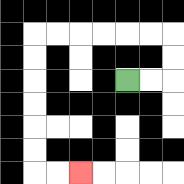{'start': '[5, 3]', 'end': '[3, 7]', 'path_directions': 'R,R,U,U,L,L,L,L,L,L,D,D,D,D,D,D,R,R', 'path_coordinates': '[[5, 3], [6, 3], [7, 3], [7, 2], [7, 1], [6, 1], [5, 1], [4, 1], [3, 1], [2, 1], [1, 1], [1, 2], [1, 3], [1, 4], [1, 5], [1, 6], [1, 7], [2, 7], [3, 7]]'}